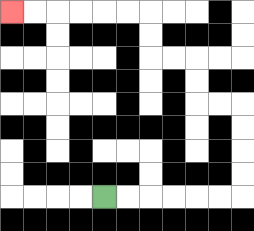{'start': '[4, 8]', 'end': '[0, 0]', 'path_directions': 'R,R,R,R,R,R,U,U,U,U,L,L,U,U,L,L,U,U,L,L,L,L,L,L', 'path_coordinates': '[[4, 8], [5, 8], [6, 8], [7, 8], [8, 8], [9, 8], [10, 8], [10, 7], [10, 6], [10, 5], [10, 4], [9, 4], [8, 4], [8, 3], [8, 2], [7, 2], [6, 2], [6, 1], [6, 0], [5, 0], [4, 0], [3, 0], [2, 0], [1, 0], [0, 0]]'}